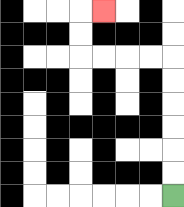{'start': '[7, 8]', 'end': '[4, 0]', 'path_directions': 'U,U,U,U,U,U,L,L,L,L,U,U,R', 'path_coordinates': '[[7, 8], [7, 7], [7, 6], [7, 5], [7, 4], [7, 3], [7, 2], [6, 2], [5, 2], [4, 2], [3, 2], [3, 1], [3, 0], [4, 0]]'}